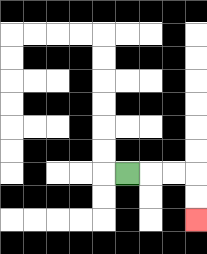{'start': '[5, 7]', 'end': '[8, 9]', 'path_directions': 'R,R,R,D,D', 'path_coordinates': '[[5, 7], [6, 7], [7, 7], [8, 7], [8, 8], [8, 9]]'}